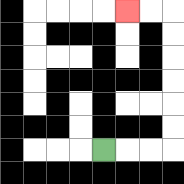{'start': '[4, 6]', 'end': '[5, 0]', 'path_directions': 'R,R,R,U,U,U,U,U,U,L,L', 'path_coordinates': '[[4, 6], [5, 6], [6, 6], [7, 6], [7, 5], [7, 4], [7, 3], [7, 2], [7, 1], [7, 0], [6, 0], [5, 0]]'}